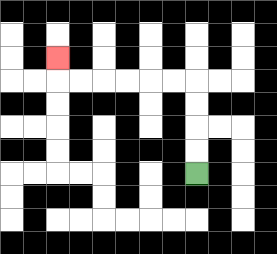{'start': '[8, 7]', 'end': '[2, 2]', 'path_directions': 'U,U,U,U,L,L,L,L,L,L,U', 'path_coordinates': '[[8, 7], [8, 6], [8, 5], [8, 4], [8, 3], [7, 3], [6, 3], [5, 3], [4, 3], [3, 3], [2, 3], [2, 2]]'}